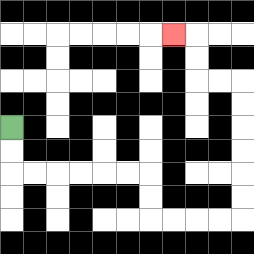{'start': '[0, 5]', 'end': '[7, 1]', 'path_directions': 'D,D,R,R,R,R,R,R,D,D,R,R,R,R,U,U,U,U,U,U,L,L,U,U,L', 'path_coordinates': '[[0, 5], [0, 6], [0, 7], [1, 7], [2, 7], [3, 7], [4, 7], [5, 7], [6, 7], [6, 8], [6, 9], [7, 9], [8, 9], [9, 9], [10, 9], [10, 8], [10, 7], [10, 6], [10, 5], [10, 4], [10, 3], [9, 3], [8, 3], [8, 2], [8, 1], [7, 1]]'}